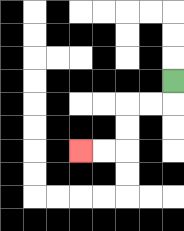{'start': '[7, 3]', 'end': '[3, 6]', 'path_directions': 'D,L,L,D,D,L,L', 'path_coordinates': '[[7, 3], [7, 4], [6, 4], [5, 4], [5, 5], [5, 6], [4, 6], [3, 6]]'}